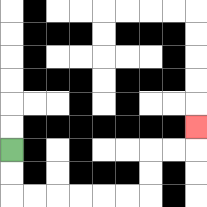{'start': '[0, 6]', 'end': '[8, 5]', 'path_directions': 'D,D,R,R,R,R,R,R,U,U,R,R,U', 'path_coordinates': '[[0, 6], [0, 7], [0, 8], [1, 8], [2, 8], [3, 8], [4, 8], [5, 8], [6, 8], [6, 7], [6, 6], [7, 6], [8, 6], [8, 5]]'}